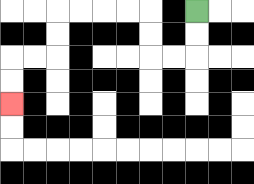{'start': '[8, 0]', 'end': '[0, 4]', 'path_directions': 'D,D,L,L,U,U,L,L,L,L,D,D,L,L,D,D', 'path_coordinates': '[[8, 0], [8, 1], [8, 2], [7, 2], [6, 2], [6, 1], [6, 0], [5, 0], [4, 0], [3, 0], [2, 0], [2, 1], [2, 2], [1, 2], [0, 2], [0, 3], [0, 4]]'}